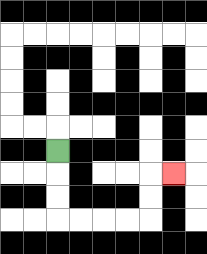{'start': '[2, 6]', 'end': '[7, 7]', 'path_directions': 'D,D,D,R,R,R,R,U,U,R', 'path_coordinates': '[[2, 6], [2, 7], [2, 8], [2, 9], [3, 9], [4, 9], [5, 9], [6, 9], [6, 8], [6, 7], [7, 7]]'}